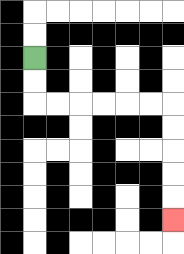{'start': '[1, 2]', 'end': '[7, 9]', 'path_directions': 'D,D,R,R,R,R,R,R,D,D,D,D,D', 'path_coordinates': '[[1, 2], [1, 3], [1, 4], [2, 4], [3, 4], [4, 4], [5, 4], [6, 4], [7, 4], [7, 5], [7, 6], [7, 7], [7, 8], [7, 9]]'}